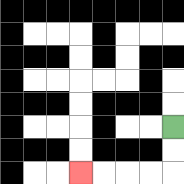{'start': '[7, 5]', 'end': '[3, 7]', 'path_directions': 'D,D,L,L,L,L', 'path_coordinates': '[[7, 5], [7, 6], [7, 7], [6, 7], [5, 7], [4, 7], [3, 7]]'}